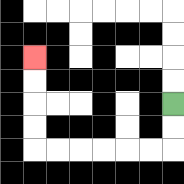{'start': '[7, 4]', 'end': '[1, 2]', 'path_directions': 'D,D,L,L,L,L,L,L,U,U,U,U', 'path_coordinates': '[[7, 4], [7, 5], [7, 6], [6, 6], [5, 6], [4, 6], [3, 6], [2, 6], [1, 6], [1, 5], [1, 4], [1, 3], [1, 2]]'}